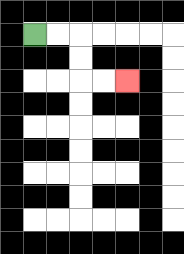{'start': '[1, 1]', 'end': '[5, 3]', 'path_directions': 'R,R,D,D,R,R', 'path_coordinates': '[[1, 1], [2, 1], [3, 1], [3, 2], [3, 3], [4, 3], [5, 3]]'}